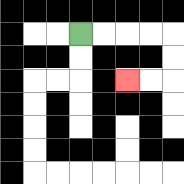{'start': '[3, 1]', 'end': '[5, 3]', 'path_directions': 'R,R,R,R,D,D,L,L', 'path_coordinates': '[[3, 1], [4, 1], [5, 1], [6, 1], [7, 1], [7, 2], [7, 3], [6, 3], [5, 3]]'}